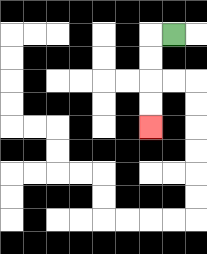{'start': '[7, 1]', 'end': '[6, 5]', 'path_directions': 'L,D,D,D,D', 'path_coordinates': '[[7, 1], [6, 1], [6, 2], [6, 3], [6, 4], [6, 5]]'}